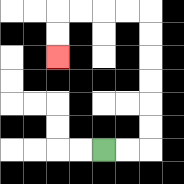{'start': '[4, 6]', 'end': '[2, 2]', 'path_directions': 'R,R,U,U,U,U,U,U,L,L,L,L,D,D', 'path_coordinates': '[[4, 6], [5, 6], [6, 6], [6, 5], [6, 4], [6, 3], [6, 2], [6, 1], [6, 0], [5, 0], [4, 0], [3, 0], [2, 0], [2, 1], [2, 2]]'}